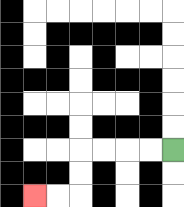{'start': '[7, 6]', 'end': '[1, 8]', 'path_directions': 'L,L,L,L,D,D,L,L', 'path_coordinates': '[[7, 6], [6, 6], [5, 6], [4, 6], [3, 6], [3, 7], [3, 8], [2, 8], [1, 8]]'}